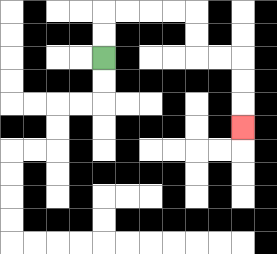{'start': '[4, 2]', 'end': '[10, 5]', 'path_directions': 'U,U,R,R,R,R,D,D,R,R,D,D,D', 'path_coordinates': '[[4, 2], [4, 1], [4, 0], [5, 0], [6, 0], [7, 0], [8, 0], [8, 1], [8, 2], [9, 2], [10, 2], [10, 3], [10, 4], [10, 5]]'}